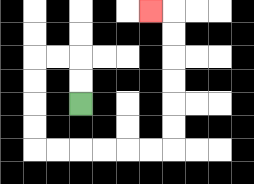{'start': '[3, 4]', 'end': '[6, 0]', 'path_directions': 'U,U,L,L,D,D,D,D,R,R,R,R,R,R,U,U,U,U,U,U,L', 'path_coordinates': '[[3, 4], [3, 3], [3, 2], [2, 2], [1, 2], [1, 3], [1, 4], [1, 5], [1, 6], [2, 6], [3, 6], [4, 6], [5, 6], [6, 6], [7, 6], [7, 5], [7, 4], [7, 3], [7, 2], [7, 1], [7, 0], [6, 0]]'}